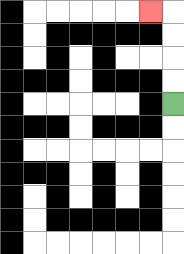{'start': '[7, 4]', 'end': '[6, 0]', 'path_directions': 'U,U,U,U,L', 'path_coordinates': '[[7, 4], [7, 3], [7, 2], [7, 1], [7, 0], [6, 0]]'}